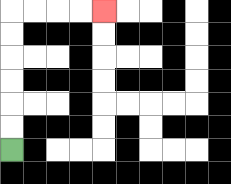{'start': '[0, 6]', 'end': '[4, 0]', 'path_directions': 'U,U,U,U,U,U,R,R,R,R', 'path_coordinates': '[[0, 6], [0, 5], [0, 4], [0, 3], [0, 2], [0, 1], [0, 0], [1, 0], [2, 0], [3, 0], [4, 0]]'}